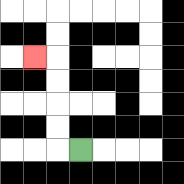{'start': '[3, 6]', 'end': '[1, 2]', 'path_directions': 'L,U,U,U,U,L', 'path_coordinates': '[[3, 6], [2, 6], [2, 5], [2, 4], [2, 3], [2, 2], [1, 2]]'}